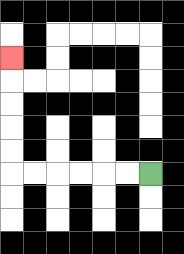{'start': '[6, 7]', 'end': '[0, 2]', 'path_directions': 'L,L,L,L,L,L,U,U,U,U,U', 'path_coordinates': '[[6, 7], [5, 7], [4, 7], [3, 7], [2, 7], [1, 7], [0, 7], [0, 6], [0, 5], [0, 4], [0, 3], [0, 2]]'}